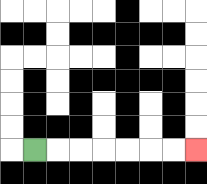{'start': '[1, 6]', 'end': '[8, 6]', 'path_directions': 'R,R,R,R,R,R,R', 'path_coordinates': '[[1, 6], [2, 6], [3, 6], [4, 6], [5, 6], [6, 6], [7, 6], [8, 6]]'}